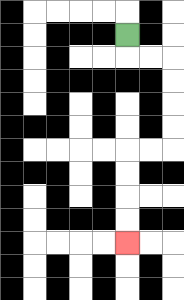{'start': '[5, 1]', 'end': '[5, 10]', 'path_directions': 'D,R,R,D,D,D,D,L,L,D,D,D,D', 'path_coordinates': '[[5, 1], [5, 2], [6, 2], [7, 2], [7, 3], [7, 4], [7, 5], [7, 6], [6, 6], [5, 6], [5, 7], [5, 8], [5, 9], [5, 10]]'}